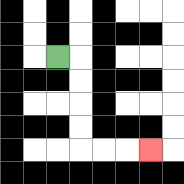{'start': '[2, 2]', 'end': '[6, 6]', 'path_directions': 'R,D,D,D,D,R,R,R', 'path_coordinates': '[[2, 2], [3, 2], [3, 3], [3, 4], [3, 5], [3, 6], [4, 6], [5, 6], [6, 6]]'}